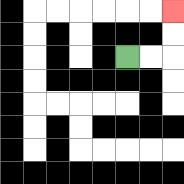{'start': '[5, 2]', 'end': '[7, 0]', 'path_directions': 'R,R,U,U', 'path_coordinates': '[[5, 2], [6, 2], [7, 2], [7, 1], [7, 0]]'}